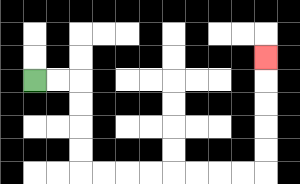{'start': '[1, 3]', 'end': '[11, 2]', 'path_directions': 'R,R,D,D,D,D,R,R,R,R,R,R,R,R,U,U,U,U,U', 'path_coordinates': '[[1, 3], [2, 3], [3, 3], [3, 4], [3, 5], [3, 6], [3, 7], [4, 7], [5, 7], [6, 7], [7, 7], [8, 7], [9, 7], [10, 7], [11, 7], [11, 6], [11, 5], [11, 4], [11, 3], [11, 2]]'}